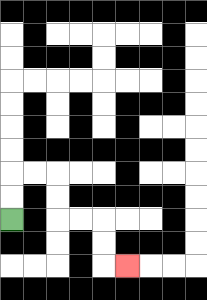{'start': '[0, 9]', 'end': '[5, 11]', 'path_directions': 'U,U,R,R,D,D,R,R,D,D,R', 'path_coordinates': '[[0, 9], [0, 8], [0, 7], [1, 7], [2, 7], [2, 8], [2, 9], [3, 9], [4, 9], [4, 10], [4, 11], [5, 11]]'}